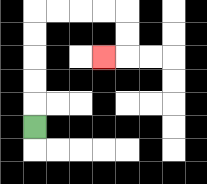{'start': '[1, 5]', 'end': '[4, 2]', 'path_directions': 'U,U,U,U,U,R,R,R,R,D,D,L', 'path_coordinates': '[[1, 5], [1, 4], [1, 3], [1, 2], [1, 1], [1, 0], [2, 0], [3, 0], [4, 0], [5, 0], [5, 1], [5, 2], [4, 2]]'}